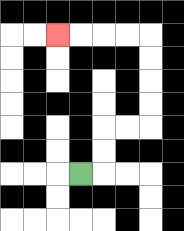{'start': '[3, 7]', 'end': '[2, 1]', 'path_directions': 'R,U,U,R,R,U,U,U,U,L,L,L,L', 'path_coordinates': '[[3, 7], [4, 7], [4, 6], [4, 5], [5, 5], [6, 5], [6, 4], [6, 3], [6, 2], [6, 1], [5, 1], [4, 1], [3, 1], [2, 1]]'}